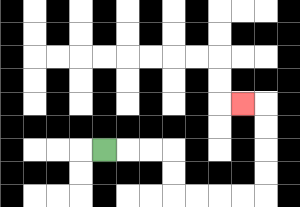{'start': '[4, 6]', 'end': '[10, 4]', 'path_directions': 'R,R,R,D,D,R,R,R,R,U,U,U,U,L', 'path_coordinates': '[[4, 6], [5, 6], [6, 6], [7, 6], [7, 7], [7, 8], [8, 8], [9, 8], [10, 8], [11, 8], [11, 7], [11, 6], [11, 5], [11, 4], [10, 4]]'}